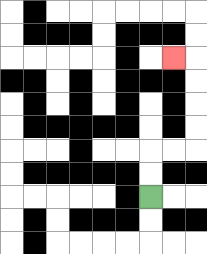{'start': '[6, 8]', 'end': '[7, 2]', 'path_directions': 'U,U,R,R,U,U,U,U,L', 'path_coordinates': '[[6, 8], [6, 7], [6, 6], [7, 6], [8, 6], [8, 5], [8, 4], [8, 3], [8, 2], [7, 2]]'}